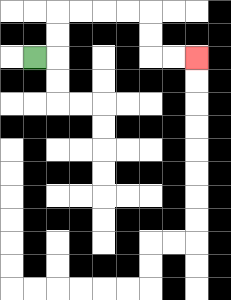{'start': '[1, 2]', 'end': '[8, 2]', 'path_directions': 'R,U,U,R,R,R,R,D,D,R,R', 'path_coordinates': '[[1, 2], [2, 2], [2, 1], [2, 0], [3, 0], [4, 0], [5, 0], [6, 0], [6, 1], [6, 2], [7, 2], [8, 2]]'}